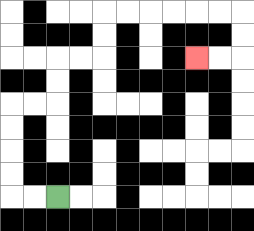{'start': '[2, 8]', 'end': '[8, 2]', 'path_directions': 'L,L,U,U,U,U,R,R,U,U,R,R,U,U,R,R,R,R,R,R,D,D,L,L', 'path_coordinates': '[[2, 8], [1, 8], [0, 8], [0, 7], [0, 6], [0, 5], [0, 4], [1, 4], [2, 4], [2, 3], [2, 2], [3, 2], [4, 2], [4, 1], [4, 0], [5, 0], [6, 0], [7, 0], [8, 0], [9, 0], [10, 0], [10, 1], [10, 2], [9, 2], [8, 2]]'}